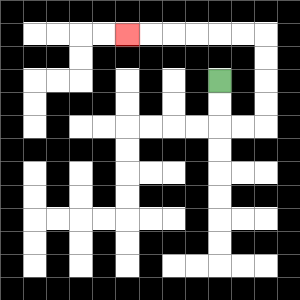{'start': '[9, 3]', 'end': '[5, 1]', 'path_directions': 'D,D,R,R,U,U,U,U,L,L,L,L,L,L', 'path_coordinates': '[[9, 3], [9, 4], [9, 5], [10, 5], [11, 5], [11, 4], [11, 3], [11, 2], [11, 1], [10, 1], [9, 1], [8, 1], [7, 1], [6, 1], [5, 1]]'}